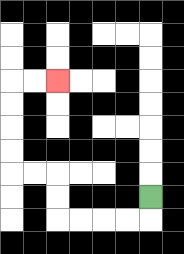{'start': '[6, 8]', 'end': '[2, 3]', 'path_directions': 'D,L,L,L,L,U,U,L,L,U,U,U,U,R,R', 'path_coordinates': '[[6, 8], [6, 9], [5, 9], [4, 9], [3, 9], [2, 9], [2, 8], [2, 7], [1, 7], [0, 7], [0, 6], [0, 5], [0, 4], [0, 3], [1, 3], [2, 3]]'}